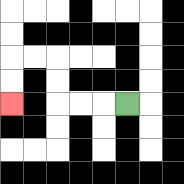{'start': '[5, 4]', 'end': '[0, 4]', 'path_directions': 'L,L,L,U,U,L,L,D,D', 'path_coordinates': '[[5, 4], [4, 4], [3, 4], [2, 4], [2, 3], [2, 2], [1, 2], [0, 2], [0, 3], [0, 4]]'}